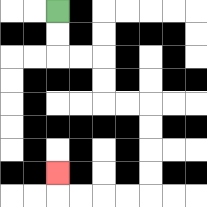{'start': '[2, 0]', 'end': '[2, 7]', 'path_directions': 'D,D,R,R,D,D,R,R,D,D,D,D,L,L,L,L,U', 'path_coordinates': '[[2, 0], [2, 1], [2, 2], [3, 2], [4, 2], [4, 3], [4, 4], [5, 4], [6, 4], [6, 5], [6, 6], [6, 7], [6, 8], [5, 8], [4, 8], [3, 8], [2, 8], [2, 7]]'}